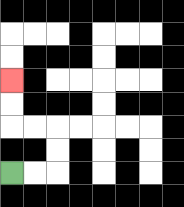{'start': '[0, 7]', 'end': '[0, 3]', 'path_directions': 'R,R,U,U,L,L,U,U', 'path_coordinates': '[[0, 7], [1, 7], [2, 7], [2, 6], [2, 5], [1, 5], [0, 5], [0, 4], [0, 3]]'}